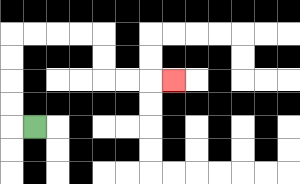{'start': '[1, 5]', 'end': '[7, 3]', 'path_directions': 'L,U,U,U,U,R,R,R,R,D,D,R,R,R', 'path_coordinates': '[[1, 5], [0, 5], [0, 4], [0, 3], [0, 2], [0, 1], [1, 1], [2, 1], [3, 1], [4, 1], [4, 2], [4, 3], [5, 3], [6, 3], [7, 3]]'}